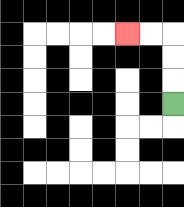{'start': '[7, 4]', 'end': '[5, 1]', 'path_directions': 'U,U,U,L,L', 'path_coordinates': '[[7, 4], [7, 3], [7, 2], [7, 1], [6, 1], [5, 1]]'}